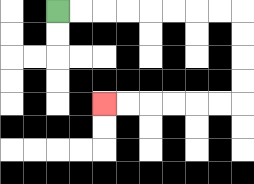{'start': '[2, 0]', 'end': '[4, 4]', 'path_directions': 'R,R,R,R,R,R,R,R,D,D,D,D,L,L,L,L,L,L', 'path_coordinates': '[[2, 0], [3, 0], [4, 0], [5, 0], [6, 0], [7, 0], [8, 0], [9, 0], [10, 0], [10, 1], [10, 2], [10, 3], [10, 4], [9, 4], [8, 4], [7, 4], [6, 4], [5, 4], [4, 4]]'}